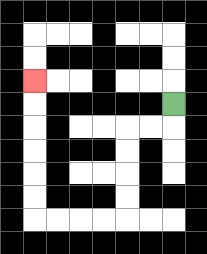{'start': '[7, 4]', 'end': '[1, 3]', 'path_directions': 'D,L,L,D,D,D,D,L,L,L,L,U,U,U,U,U,U', 'path_coordinates': '[[7, 4], [7, 5], [6, 5], [5, 5], [5, 6], [5, 7], [5, 8], [5, 9], [4, 9], [3, 9], [2, 9], [1, 9], [1, 8], [1, 7], [1, 6], [1, 5], [1, 4], [1, 3]]'}